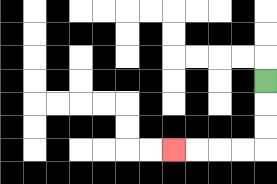{'start': '[11, 3]', 'end': '[7, 6]', 'path_directions': 'D,D,D,L,L,L,L', 'path_coordinates': '[[11, 3], [11, 4], [11, 5], [11, 6], [10, 6], [9, 6], [8, 6], [7, 6]]'}